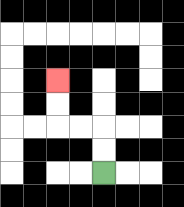{'start': '[4, 7]', 'end': '[2, 3]', 'path_directions': 'U,U,L,L,U,U', 'path_coordinates': '[[4, 7], [4, 6], [4, 5], [3, 5], [2, 5], [2, 4], [2, 3]]'}